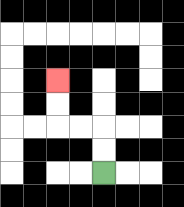{'start': '[4, 7]', 'end': '[2, 3]', 'path_directions': 'U,U,L,L,U,U', 'path_coordinates': '[[4, 7], [4, 6], [4, 5], [3, 5], [2, 5], [2, 4], [2, 3]]'}